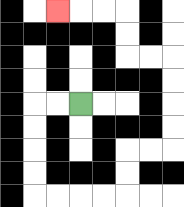{'start': '[3, 4]', 'end': '[2, 0]', 'path_directions': 'L,L,D,D,D,D,R,R,R,R,U,U,R,R,U,U,U,U,L,L,U,U,L,L,L', 'path_coordinates': '[[3, 4], [2, 4], [1, 4], [1, 5], [1, 6], [1, 7], [1, 8], [2, 8], [3, 8], [4, 8], [5, 8], [5, 7], [5, 6], [6, 6], [7, 6], [7, 5], [7, 4], [7, 3], [7, 2], [6, 2], [5, 2], [5, 1], [5, 0], [4, 0], [3, 0], [2, 0]]'}